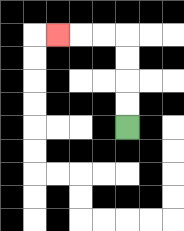{'start': '[5, 5]', 'end': '[2, 1]', 'path_directions': 'U,U,U,U,L,L,L', 'path_coordinates': '[[5, 5], [5, 4], [5, 3], [5, 2], [5, 1], [4, 1], [3, 1], [2, 1]]'}